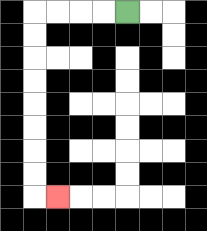{'start': '[5, 0]', 'end': '[2, 8]', 'path_directions': 'L,L,L,L,D,D,D,D,D,D,D,D,R', 'path_coordinates': '[[5, 0], [4, 0], [3, 0], [2, 0], [1, 0], [1, 1], [1, 2], [1, 3], [1, 4], [1, 5], [1, 6], [1, 7], [1, 8], [2, 8]]'}